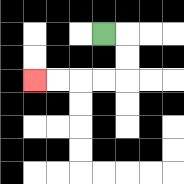{'start': '[4, 1]', 'end': '[1, 3]', 'path_directions': 'R,D,D,L,L,L,L', 'path_coordinates': '[[4, 1], [5, 1], [5, 2], [5, 3], [4, 3], [3, 3], [2, 3], [1, 3]]'}